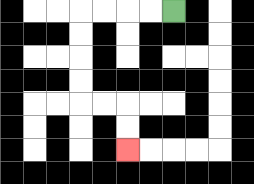{'start': '[7, 0]', 'end': '[5, 6]', 'path_directions': 'L,L,L,L,D,D,D,D,R,R,D,D', 'path_coordinates': '[[7, 0], [6, 0], [5, 0], [4, 0], [3, 0], [3, 1], [3, 2], [3, 3], [3, 4], [4, 4], [5, 4], [5, 5], [5, 6]]'}